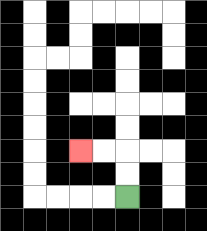{'start': '[5, 8]', 'end': '[3, 6]', 'path_directions': 'U,U,L,L', 'path_coordinates': '[[5, 8], [5, 7], [5, 6], [4, 6], [3, 6]]'}